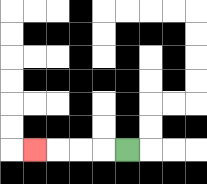{'start': '[5, 6]', 'end': '[1, 6]', 'path_directions': 'L,L,L,L', 'path_coordinates': '[[5, 6], [4, 6], [3, 6], [2, 6], [1, 6]]'}